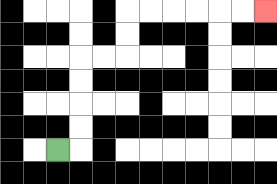{'start': '[2, 6]', 'end': '[11, 0]', 'path_directions': 'R,U,U,U,U,R,R,U,U,R,R,R,R,R,R', 'path_coordinates': '[[2, 6], [3, 6], [3, 5], [3, 4], [3, 3], [3, 2], [4, 2], [5, 2], [5, 1], [5, 0], [6, 0], [7, 0], [8, 0], [9, 0], [10, 0], [11, 0]]'}